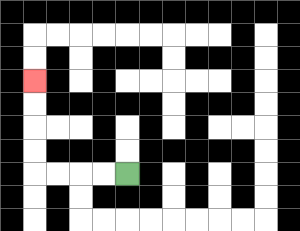{'start': '[5, 7]', 'end': '[1, 3]', 'path_directions': 'L,L,L,L,U,U,U,U', 'path_coordinates': '[[5, 7], [4, 7], [3, 7], [2, 7], [1, 7], [1, 6], [1, 5], [1, 4], [1, 3]]'}